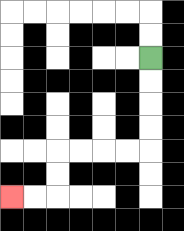{'start': '[6, 2]', 'end': '[0, 8]', 'path_directions': 'D,D,D,D,L,L,L,L,D,D,L,L', 'path_coordinates': '[[6, 2], [6, 3], [6, 4], [6, 5], [6, 6], [5, 6], [4, 6], [3, 6], [2, 6], [2, 7], [2, 8], [1, 8], [0, 8]]'}